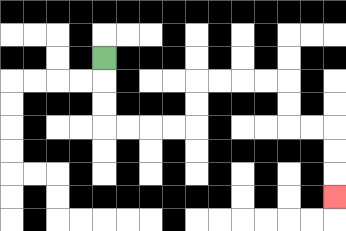{'start': '[4, 2]', 'end': '[14, 8]', 'path_directions': 'D,D,D,R,R,R,R,U,U,R,R,R,R,D,D,R,R,D,D,D', 'path_coordinates': '[[4, 2], [4, 3], [4, 4], [4, 5], [5, 5], [6, 5], [7, 5], [8, 5], [8, 4], [8, 3], [9, 3], [10, 3], [11, 3], [12, 3], [12, 4], [12, 5], [13, 5], [14, 5], [14, 6], [14, 7], [14, 8]]'}